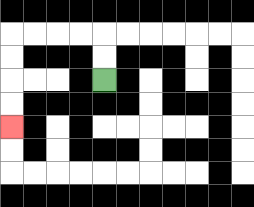{'start': '[4, 3]', 'end': '[0, 5]', 'path_directions': 'U,U,L,L,L,L,D,D,D,D', 'path_coordinates': '[[4, 3], [4, 2], [4, 1], [3, 1], [2, 1], [1, 1], [0, 1], [0, 2], [0, 3], [0, 4], [0, 5]]'}